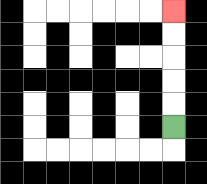{'start': '[7, 5]', 'end': '[7, 0]', 'path_directions': 'U,U,U,U,U', 'path_coordinates': '[[7, 5], [7, 4], [7, 3], [7, 2], [7, 1], [7, 0]]'}